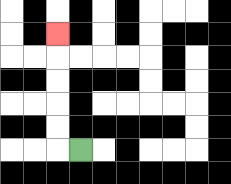{'start': '[3, 6]', 'end': '[2, 1]', 'path_directions': 'L,U,U,U,U,U', 'path_coordinates': '[[3, 6], [2, 6], [2, 5], [2, 4], [2, 3], [2, 2], [2, 1]]'}